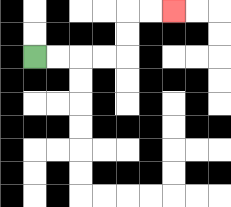{'start': '[1, 2]', 'end': '[7, 0]', 'path_directions': 'R,R,R,R,U,U,R,R', 'path_coordinates': '[[1, 2], [2, 2], [3, 2], [4, 2], [5, 2], [5, 1], [5, 0], [6, 0], [7, 0]]'}